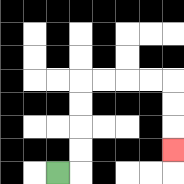{'start': '[2, 7]', 'end': '[7, 6]', 'path_directions': 'R,U,U,U,U,R,R,R,R,D,D,D', 'path_coordinates': '[[2, 7], [3, 7], [3, 6], [3, 5], [3, 4], [3, 3], [4, 3], [5, 3], [6, 3], [7, 3], [7, 4], [7, 5], [7, 6]]'}